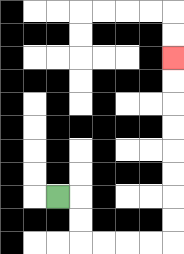{'start': '[2, 8]', 'end': '[7, 2]', 'path_directions': 'R,D,D,R,R,R,R,U,U,U,U,U,U,U,U', 'path_coordinates': '[[2, 8], [3, 8], [3, 9], [3, 10], [4, 10], [5, 10], [6, 10], [7, 10], [7, 9], [7, 8], [7, 7], [7, 6], [7, 5], [7, 4], [7, 3], [7, 2]]'}